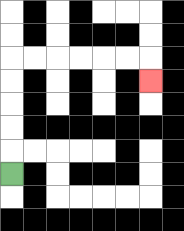{'start': '[0, 7]', 'end': '[6, 3]', 'path_directions': 'U,U,U,U,U,R,R,R,R,R,R,D', 'path_coordinates': '[[0, 7], [0, 6], [0, 5], [0, 4], [0, 3], [0, 2], [1, 2], [2, 2], [3, 2], [4, 2], [5, 2], [6, 2], [6, 3]]'}